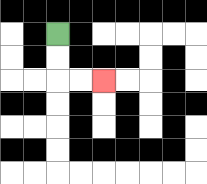{'start': '[2, 1]', 'end': '[4, 3]', 'path_directions': 'D,D,R,R', 'path_coordinates': '[[2, 1], [2, 2], [2, 3], [3, 3], [4, 3]]'}